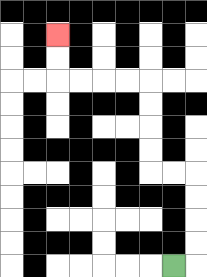{'start': '[7, 11]', 'end': '[2, 1]', 'path_directions': 'R,U,U,U,U,L,L,U,U,U,U,L,L,L,L,U,U', 'path_coordinates': '[[7, 11], [8, 11], [8, 10], [8, 9], [8, 8], [8, 7], [7, 7], [6, 7], [6, 6], [6, 5], [6, 4], [6, 3], [5, 3], [4, 3], [3, 3], [2, 3], [2, 2], [2, 1]]'}